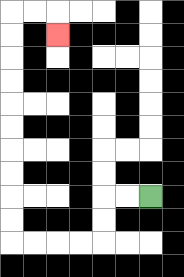{'start': '[6, 8]', 'end': '[2, 1]', 'path_directions': 'L,L,D,D,L,L,L,L,U,U,U,U,U,U,U,U,U,U,R,R,D', 'path_coordinates': '[[6, 8], [5, 8], [4, 8], [4, 9], [4, 10], [3, 10], [2, 10], [1, 10], [0, 10], [0, 9], [0, 8], [0, 7], [0, 6], [0, 5], [0, 4], [0, 3], [0, 2], [0, 1], [0, 0], [1, 0], [2, 0], [2, 1]]'}